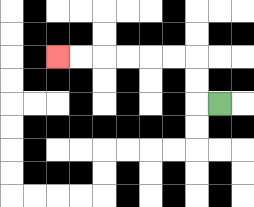{'start': '[9, 4]', 'end': '[2, 2]', 'path_directions': 'L,U,U,L,L,L,L,L,L', 'path_coordinates': '[[9, 4], [8, 4], [8, 3], [8, 2], [7, 2], [6, 2], [5, 2], [4, 2], [3, 2], [2, 2]]'}